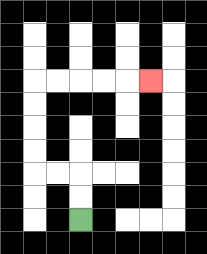{'start': '[3, 9]', 'end': '[6, 3]', 'path_directions': 'U,U,L,L,U,U,U,U,R,R,R,R,R', 'path_coordinates': '[[3, 9], [3, 8], [3, 7], [2, 7], [1, 7], [1, 6], [1, 5], [1, 4], [1, 3], [2, 3], [3, 3], [4, 3], [5, 3], [6, 3]]'}